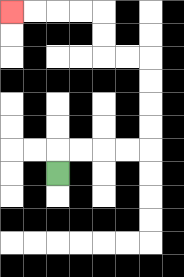{'start': '[2, 7]', 'end': '[0, 0]', 'path_directions': 'U,R,R,R,R,U,U,U,U,L,L,U,U,L,L,L,L', 'path_coordinates': '[[2, 7], [2, 6], [3, 6], [4, 6], [5, 6], [6, 6], [6, 5], [6, 4], [6, 3], [6, 2], [5, 2], [4, 2], [4, 1], [4, 0], [3, 0], [2, 0], [1, 0], [0, 0]]'}